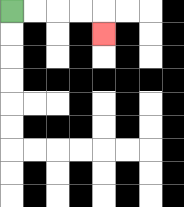{'start': '[0, 0]', 'end': '[4, 1]', 'path_directions': 'R,R,R,R,D', 'path_coordinates': '[[0, 0], [1, 0], [2, 0], [3, 0], [4, 0], [4, 1]]'}